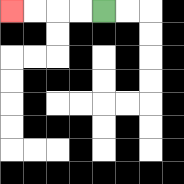{'start': '[4, 0]', 'end': '[0, 0]', 'path_directions': 'L,L,L,L', 'path_coordinates': '[[4, 0], [3, 0], [2, 0], [1, 0], [0, 0]]'}